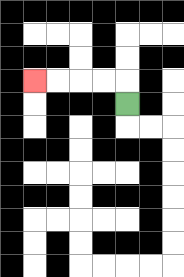{'start': '[5, 4]', 'end': '[1, 3]', 'path_directions': 'U,L,L,L,L', 'path_coordinates': '[[5, 4], [5, 3], [4, 3], [3, 3], [2, 3], [1, 3]]'}